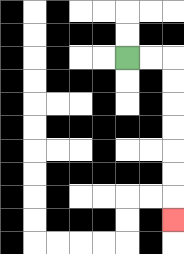{'start': '[5, 2]', 'end': '[7, 9]', 'path_directions': 'R,R,D,D,D,D,D,D,D', 'path_coordinates': '[[5, 2], [6, 2], [7, 2], [7, 3], [7, 4], [7, 5], [7, 6], [7, 7], [7, 8], [7, 9]]'}